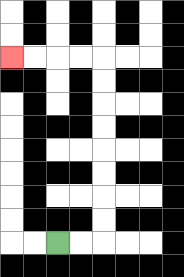{'start': '[2, 10]', 'end': '[0, 2]', 'path_directions': 'R,R,U,U,U,U,U,U,U,U,L,L,L,L', 'path_coordinates': '[[2, 10], [3, 10], [4, 10], [4, 9], [4, 8], [4, 7], [4, 6], [4, 5], [4, 4], [4, 3], [4, 2], [3, 2], [2, 2], [1, 2], [0, 2]]'}